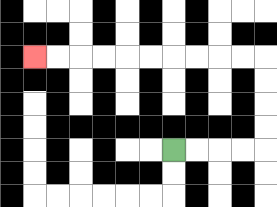{'start': '[7, 6]', 'end': '[1, 2]', 'path_directions': 'R,R,R,R,U,U,U,U,L,L,L,L,L,L,L,L,L,L', 'path_coordinates': '[[7, 6], [8, 6], [9, 6], [10, 6], [11, 6], [11, 5], [11, 4], [11, 3], [11, 2], [10, 2], [9, 2], [8, 2], [7, 2], [6, 2], [5, 2], [4, 2], [3, 2], [2, 2], [1, 2]]'}